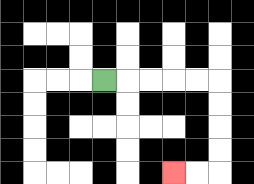{'start': '[4, 3]', 'end': '[7, 7]', 'path_directions': 'R,R,R,R,R,D,D,D,D,L,L', 'path_coordinates': '[[4, 3], [5, 3], [6, 3], [7, 3], [8, 3], [9, 3], [9, 4], [9, 5], [9, 6], [9, 7], [8, 7], [7, 7]]'}